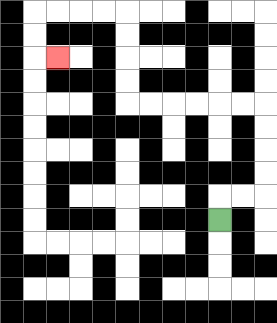{'start': '[9, 9]', 'end': '[2, 2]', 'path_directions': 'U,R,R,U,U,U,U,L,L,L,L,L,L,U,U,U,U,L,L,L,L,D,D,R', 'path_coordinates': '[[9, 9], [9, 8], [10, 8], [11, 8], [11, 7], [11, 6], [11, 5], [11, 4], [10, 4], [9, 4], [8, 4], [7, 4], [6, 4], [5, 4], [5, 3], [5, 2], [5, 1], [5, 0], [4, 0], [3, 0], [2, 0], [1, 0], [1, 1], [1, 2], [2, 2]]'}